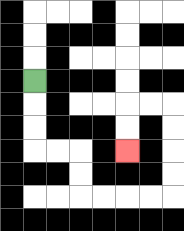{'start': '[1, 3]', 'end': '[5, 6]', 'path_directions': 'D,D,D,R,R,D,D,R,R,R,R,U,U,U,U,L,L,D,D', 'path_coordinates': '[[1, 3], [1, 4], [1, 5], [1, 6], [2, 6], [3, 6], [3, 7], [3, 8], [4, 8], [5, 8], [6, 8], [7, 8], [7, 7], [7, 6], [7, 5], [7, 4], [6, 4], [5, 4], [5, 5], [5, 6]]'}